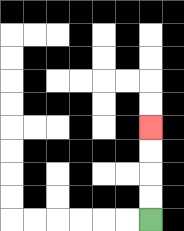{'start': '[6, 9]', 'end': '[6, 5]', 'path_directions': 'U,U,U,U', 'path_coordinates': '[[6, 9], [6, 8], [6, 7], [6, 6], [6, 5]]'}